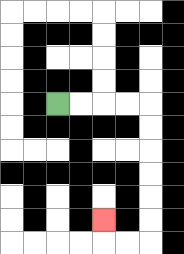{'start': '[2, 4]', 'end': '[4, 9]', 'path_directions': 'R,R,R,R,D,D,D,D,D,D,L,L,U', 'path_coordinates': '[[2, 4], [3, 4], [4, 4], [5, 4], [6, 4], [6, 5], [6, 6], [6, 7], [6, 8], [6, 9], [6, 10], [5, 10], [4, 10], [4, 9]]'}